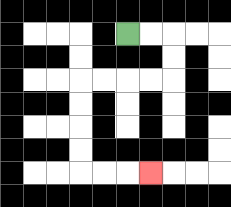{'start': '[5, 1]', 'end': '[6, 7]', 'path_directions': 'R,R,D,D,L,L,L,L,D,D,D,D,R,R,R', 'path_coordinates': '[[5, 1], [6, 1], [7, 1], [7, 2], [7, 3], [6, 3], [5, 3], [4, 3], [3, 3], [3, 4], [3, 5], [3, 6], [3, 7], [4, 7], [5, 7], [6, 7]]'}